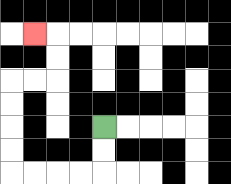{'start': '[4, 5]', 'end': '[1, 1]', 'path_directions': 'D,D,L,L,L,L,U,U,U,U,R,R,U,U,L', 'path_coordinates': '[[4, 5], [4, 6], [4, 7], [3, 7], [2, 7], [1, 7], [0, 7], [0, 6], [0, 5], [0, 4], [0, 3], [1, 3], [2, 3], [2, 2], [2, 1], [1, 1]]'}